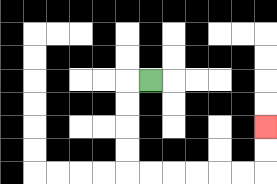{'start': '[6, 3]', 'end': '[11, 5]', 'path_directions': 'L,D,D,D,D,R,R,R,R,R,R,U,U', 'path_coordinates': '[[6, 3], [5, 3], [5, 4], [5, 5], [5, 6], [5, 7], [6, 7], [7, 7], [8, 7], [9, 7], [10, 7], [11, 7], [11, 6], [11, 5]]'}